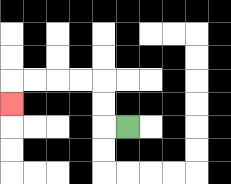{'start': '[5, 5]', 'end': '[0, 4]', 'path_directions': 'L,U,U,L,L,L,L,D', 'path_coordinates': '[[5, 5], [4, 5], [4, 4], [4, 3], [3, 3], [2, 3], [1, 3], [0, 3], [0, 4]]'}